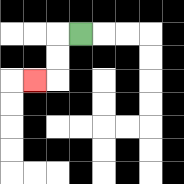{'start': '[3, 1]', 'end': '[1, 3]', 'path_directions': 'L,D,D,L', 'path_coordinates': '[[3, 1], [2, 1], [2, 2], [2, 3], [1, 3]]'}